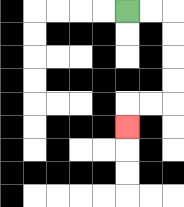{'start': '[5, 0]', 'end': '[5, 5]', 'path_directions': 'R,R,D,D,D,D,L,L,D', 'path_coordinates': '[[5, 0], [6, 0], [7, 0], [7, 1], [7, 2], [7, 3], [7, 4], [6, 4], [5, 4], [5, 5]]'}